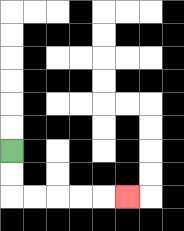{'start': '[0, 6]', 'end': '[5, 8]', 'path_directions': 'D,D,R,R,R,R,R', 'path_coordinates': '[[0, 6], [0, 7], [0, 8], [1, 8], [2, 8], [3, 8], [4, 8], [5, 8]]'}